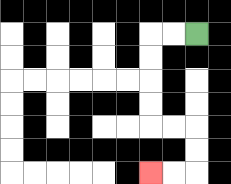{'start': '[8, 1]', 'end': '[6, 7]', 'path_directions': 'L,L,D,D,D,D,R,R,D,D,L,L', 'path_coordinates': '[[8, 1], [7, 1], [6, 1], [6, 2], [6, 3], [6, 4], [6, 5], [7, 5], [8, 5], [8, 6], [8, 7], [7, 7], [6, 7]]'}